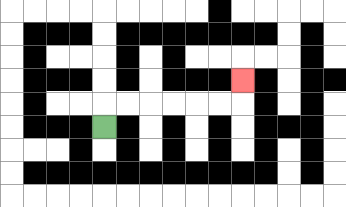{'start': '[4, 5]', 'end': '[10, 3]', 'path_directions': 'U,R,R,R,R,R,R,U', 'path_coordinates': '[[4, 5], [4, 4], [5, 4], [6, 4], [7, 4], [8, 4], [9, 4], [10, 4], [10, 3]]'}